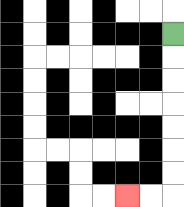{'start': '[7, 1]', 'end': '[5, 8]', 'path_directions': 'D,D,D,D,D,D,D,L,L', 'path_coordinates': '[[7, 1], [7, 2], [7, 3], [7, 4], [7, 5], [7, 6], [7, 7], [7, 8], [6, 8], [5, 8]]'}